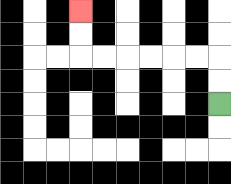{'start': '[9, 4]', 'end': '[3, 0]', 'path_directions': 'U,U,L,L,L,L,L,L,U,U', 'path_coordinates': '[[9, 4], [9, 3], [9, 2], [8, 2], [7, 2], [6, 2], [5, 2], [4, 2], [3, 2], [3, 1], [3, 0]]'}